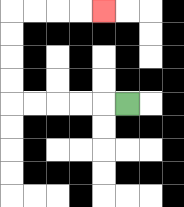{'start': '[5, 4]', 'end': '[4, 0]', 'path_directions': 'L,L,L,L,L,U,U,U,U,R,R,R,R', 'path_coordinates': '[[5, 4], [4, 4], [3, 4], [2, 4], [1, 4], [0, 4], [0, 3], [0, 2], [0, 1], [0, 0], [1, 0], [2, 0], [3, 0], [4, 0]]'}